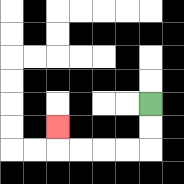{'start': '[6, 4]', 'end': '[2, 5]', 'path_directions': 'D,D,L,L,L,L,U', 'path_coordinates': '[[6, 4], [6, 5], [6, 6], [5, 6], [4, 6], [3, 6], [2, 6], [2, 5]]'}